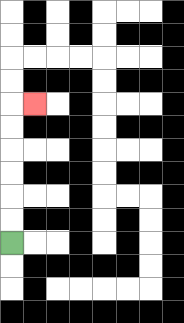{'start': '[0, 10]', 'end': '[1, 4]', 'path_directions': 'U,U,U,U,U,U,R', 'path_coordinates': '[[0, 10], [0, 9], [0, 8], [0, 7], [0, 6], [0, 5], [0, 4], [1, 4]]'}